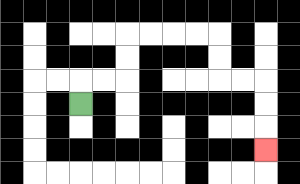{'start': '[3, 4]', 'end': '[11, 6]', 'path_directions': 'U,R,R,U,U,R,R,R,R,D,D,R,R,D,D,D', 'path_coordinates': '[[3, 4], [3, 3], [4, 3], [5, 3], [5, 2], [5, 1], [6, 1], [7, 1], [8, 1], [9, 1], [9, 2], [9, 3], [10, 3], [11, 3], [11, 4], [11, 5], [11, 6]]'}